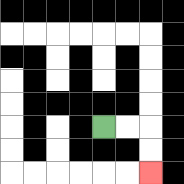{'start': '[4, 5]', 'end': '[6, 7]', 'path_directions': 'R,R,D,D', 'path_coordinates': '[[4, 5], [5, 5], [6, 5], [6, 6], [6, 7]]'}